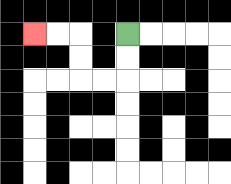{'start': '[5, 1]', 'end': '[1, 1]', 'path_directions': 'D,D,L,L,U,U,L,L', 'path_coordinates': '[[5, 1], [5, 2], [5, 3], [4, 3], [3, 3], [3, 2], [3, 1], [2, 1], [1, 1]]'}